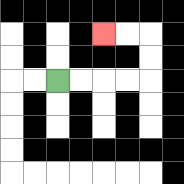{'start': '[2, 3]', 'end': '[4, 1]', 'path_directions': 'R,R,R,R,U,U,L,L', 'path_coordinates': '[[2, 3], [3, 3], [4, 3], [5, 3], [6, 3], [6, 2], [6, 1], [5, 1], [4, 1]]'}